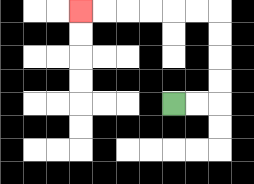{'start': '[7, 4]', 'end': '[3, 0]', 'path_directions': 'R,R,U,U,U,U,L,L,L,L,L,L', 'path_coordinates': '[[7, 4], [8, 4], [9, 4], [9, 3], [9, 2], [9, 1], [9, 0], [8, 0], [7, 0], [6, 0], [5, 0], [4, 0], [3, 0]]'}